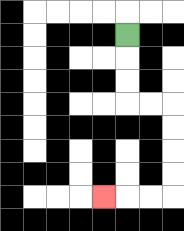{'start': '[5, 1]', 'end': '[4, 8]', 'path_directions': 'D,D,D,R,R,D,D,D,D,L,L,L', 'path_coordinates': '[[5, 1], [5, 2], [5, 3], [5, 4], [6, 4], [7, 4], [7, 5], [7, 6], [7, 7], [7, 8], [6, 8], [5, 8], [4, 8]]'}